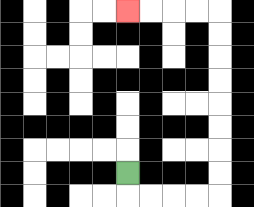{'start': '[5, 7]', 'end': '[5, 0]', 'path_directions': 'D,R,R,R,R,U,U,U,U,U,U,U,U,L,L,L,L', 'path_coordinates': '[[5, 7], [5, 8], [6, 8], [7, 8], [8, 8], [9, 8], [9, 7], [9, 6], [9, 5], [9, 4], [9, 3], [9, 2], [9, 1], [9, 0], [8, 0], [7, 0], [6, 0], [5, 0]]'}